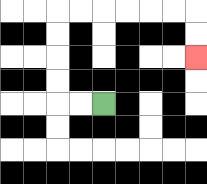{'start': '[4, 4]', 'end': '[8, 2]', 'path_directions': 'L,L,U,U,U,U,R,R,R,R,R,R,D,D', 'path_coordinates': '[[4, 4], [3, 4], [2, 4], [2, 3], [2, 2], [2, 1], [2, 0], [3, 0], [4, 0], [5, 0], [6, 0], [7, 0], [8, 0], [8, 1], [8, 2]]'}